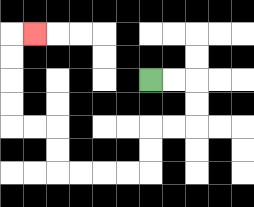{'start': '[6, 3]', 'end': '[1, 1]', 'path_directions': 'R,R,D,D,L,L,D,D,L,L,L,L,U,U,L,L,U,U,U,U,R', 'path_coordinates': '[[6, 3], [7, 3], [8, 3], [8, 4], [8, 5], [7, 5], [6, 5], [6, 6], [6, 7], [5, 7], [4, 7], [3, 7], [2, 7], [2, 6], [2, 5], [1, 5], [0, 5], [0, 4], [0, 3], [0, 2], [0, 1], [1, 1]]'}